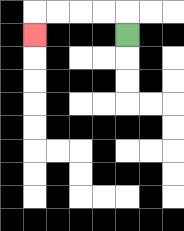{'start': '[5, 1]', 'end': '[1, 1]', 'path_directions': 'U,L,L,L,L,D', 'path_coordinates': '[[5, 1], [5, 0], [4, 0], [3, 0], [2, 0], [1, 0], [1, 1]]'}